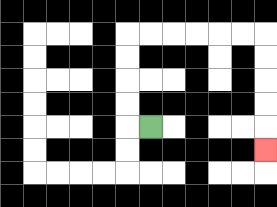{'start': '[6, 5]', 'end': '[11, 6]', 'path_directions': 'L,U,U,U,U,R,R,R,R,R,R,D,D,D,D,D', 'path_coordinates': '[[6, 5], [5, 5], [5, 4], [5, 3], [5, 2], [5, 1], [6, 1], [7, 1], [8, 1], [9, 1], [10, 1], [11, 1], [11, 2], [11, 3], [11, 4], [11, 5], [11, 6]]'}